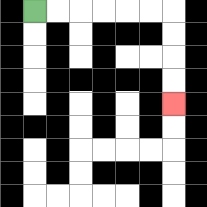{'start': '[1, 0]', 'end': '[7, 4]', 'path_directions': 'R,R,R,R,R,R,D,D,D,D', 'path_coordinates': '[[1, 0], [2, 0], [3, 0], [4, 0], [5, 0], [6, 0], [7, 0], [7, 1], [7, 2], [7, 3], [7, 4]]'}